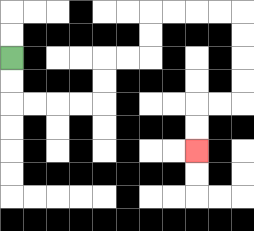{'start': '[0, 2]', 'end': '[8, 6]', 'path_directions': 'D,D,R,R,R,R,U,U,R,R,U,U,R,R,R,R,D,D,D,D,L,L,D,D', 'path_coordinates': '[[0, 2], [0, 3], [0, 4], [1, 4], [2, 4], [3, 4], [4, 4], [4, 3], [4, 2], [5, 2], [6, 2], [6, 1], [6, 0], [7, 0], [8, 0], [9, 0], [10, 0], [10, 1], [10, 2], [10, 3], [10, 4], [9, 4], [8, 4], [8, 5], [8, 6]]'}